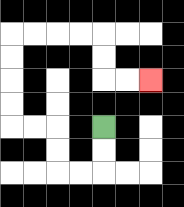{'start': '[4, 5]', 'end': '[6, 3]', 'path_directions': 'D,D,L,L,U,U,L,L,U,U,U,U,R,R,R,R,D,D,R,R', 'path_coordinates': '[[4, 5], [4, 6], [4, 7], [3, 7], [2, 7], [2, 6], [2, 5], [1, 5], [0, 5], [0, 4], [0, 3], [0, 2], [0, 1], [1, 1], [2, 1], [3, 1], [4, 1], [4, 2], [4, 3], [5, 3], [6, 3]]'}